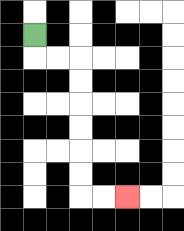{'start': '[1, 1]', 'end': '[5, 8]', 'path_directions': 'D,R,R,D,D,D,D,D,D,R,R', 'path_coordinates': '[[1, 1], [1, 2], [2, 2], [3, 2], [3, 3], [3, 4], [3, 5], [3, 6], [3, 7], [3, 8], [4, 8], [5, 8]]'}